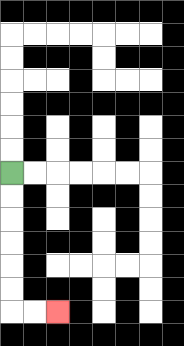{'start': '[0, 7]', 'end': '[2, 13]', 'path_directions': 'D,D,D,D,D,D,R,R', 'path_coordinates': '[[0, 7], [0, 8], [0, 9], [0, 10], [0, 11], [0, 12], [0, 13], [1, 13], [2, 13]]'}